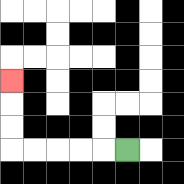{'start': '[5, 6]', 'end': '[0, 3]', 'path_directions': 'L,L,L,L,L,U,U,U', 'path_coordinates': '[[5, 6], [4, 6], [3, 6], [2, 6], [1, 6], [0, 6], [0, 5], [0, 4], [0, 3]]'}